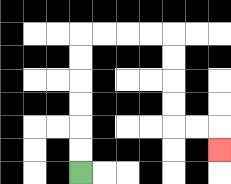{'start': '[3, 7]', 'end': '[9, 6]', 'path_directions': 'U,U,U,U,U,U,R,R,R,R,D,D,D,D,R,R,D', 'path_coordinates': '[[3, 7], [3, 6], [3, 5], [3, 4], [3, 3], [3, 2], [3, 1], [4, 1], [5, 1], [6, 1], [7, 1], [7, 2], [7, 3], [7, 4], [7, 5], [8, 5], [9, 5], [9, 6]]'}